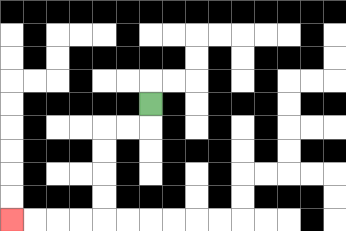{'start': '[6, 4]', 'end': '[0, 9]', 'path_directions': 'D,L,L,D,D,D,D,L,L,L,L', 'path_coordinates': '[[6, 4], [6, 5], [5, 5], [4, 5], [4, 6], [4, 7], [4, 8], [4, 9], [3, 9], [2, 9], [1, 9], [0, 9]]'}